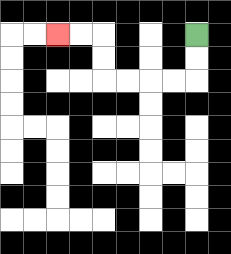{'start': '[8, 1]', 'end': '[2, 1]', 'path_directions': 'D,D,L,L,L,L,U,U,L,L', 'path_coordinates': '[[8, 1], [8, 2], [8, 3], [7, 3], [6, 3], [5, 3], [4, 3], [4, 2], [4, 1], [3, 1], [2, 1]]'}